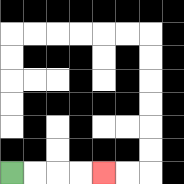{'start': '[0, 7]', 'end': '[4, 7]', 'path_directions': 'R,R,R,R', 'path_coordinates': '[[0, 7], [1, 7], [2, 7], [3, 7], [4, 7]]'}